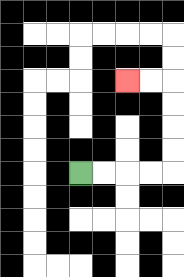{'start': '[3, 7]', 'end': '[5, 3]', 'path_directions': 'R,R,R,R,U,U,U,U,L,L', 'path_coordinates': '[[3, 7], [4, 7], [5, 7], [6, 7], [7, 7], [7, 6], [7, 5], [7, 4], [7, 3], [6, 3], [5, 3]]'}